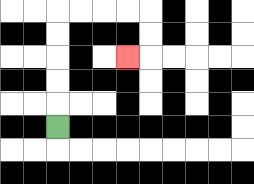{'start': '[2, 5]', 'end': '[5, 2]', 'path_directions': 'U,U,U,U,U,R,R,R,R,D,D,L', 'path_coordinates': '[[2, 5], [2, 4], [2, 3], [2, 2], [2, 1], [2, 0], [3, 0], [4, 0], [5, 0], [6, 0], [6, 1], [6, 2], [5, 2]]'}